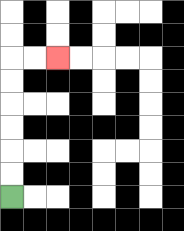{'start': '[0, 8]', 'end': '[2, 2]', 'path_directions': 'U,U,U,U,U,U,R,R', 'path_coordinates': '[[0, 8], [0, 7], [0, 6], [0, 5], [0, 4], [0, 3], [0, 2], [1, 2], [2, 2]]'}